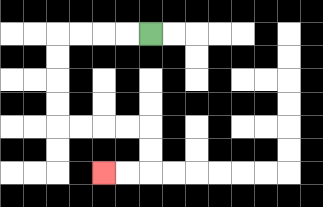{'start': '[6, 1]', 'end': '[4, 7]', 'path_directions': 'L,L,L,L,D,D,D,D,R,R,R,R,D,D,L,L', 'path_coordinates': '[[6, 1], [5, 1], [4, 1], [3, 1], [2, 1], [2, 2], [2, 3], [2, 4], [2, 5], [3, 5], [4, 5], [5, 5], [6, 5], [6, 6], [6, 7], [5, 7], [4, 7]]'}